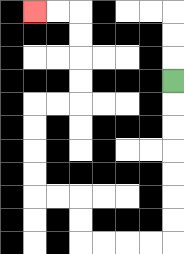{'start': '[7, 3]', 'end': '[1, 0]', 'path_directions': 'D,D,D,D,D,D,D,L,L,L,L,U,U,L,L,U,U,U,U,R,R,U,U,U,U,L,L', 'path_coordinates': '[[7, 3], [7, 4], [7, 5], [7, 6], [7, 7], [7, 8], [7, 9], [7, 10], [6, 10], [5, 10], [4, 10], [3, 10], [3, 9], [3, 8], [2, 8], [1, 8], [1, 7], [1, 6], [1, 5], [1, 4], [2, 4], [3, 4], [3, 3], [3, 2], [3, 1], [3, 0], [2, 0], [1, 0]]'}